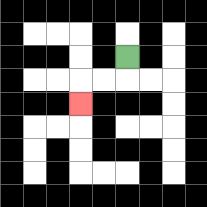{'start': '[5, 2]', 'end': '[3, 4]', 'path_directions': 'D,L,L,D', 'path_coordinates': '[[5, 2], [5, 3], [4, 3], [3, 3], [3, 4]]'}